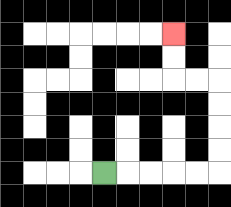{'start': '[4, 7]', 'end': '[7, 1]', 'path_directions': 'R,R,R,R,R,U,U,U,U,L,L,U,U', 'path_coordinates': '[[4, 7], [5, 7], [6, 7], [7, 7], [8, 7], [9, 7], [9, 6], [9, 5], [9, 4], [9, 3], [8, 3], [7, 3], [7, 2], [7, 1]]'}